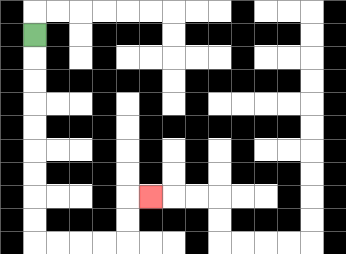{'start': '[1, 1]', 'end': '[6, 8]', 'path_directions': 'D,D,D,D,D,D,D,D,D,R,R,R,R,U,U,R', 'path_coordinates': '[[1, 1], [1, 2], [1, 3], [1, 4], [1, 5], [1, 6], [1, 7], [1, 8], [1, 9], [1, 10], [2, 10], [3, 10], [4, 10], [5, 10], [5, 9], [5, 8], [6, 8]]'}